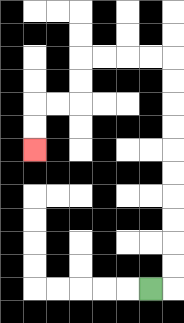{'start': '[6, 12]', 'end': '[1, 6]', 'path_directions': 'R,U,U,U,U,U,U,U,U,U,U,L,L,L,L,D,D,L,L,D,D', 'path_coordinates': '[[6, 12], [7, 12], [7, 11], [7, 10], [7, 9], [7, 8], [7, 7], [7, 6], [7, 5], [7, 4], [7, 3], [7, 2], [6, 2], [5, 2], [4, 2], [3, 2], [3, 3], [3, 4], [2, 4], [1, 4], [1, 5], [1, 6]]'}